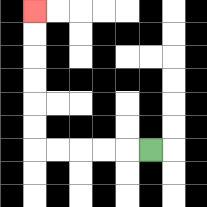{'start': '[6, 6]', 'end': '[1, 0]', 'path_directions': 'L,L,L,L,L,U,U,U,U,U,U', 'path_coordinates': '[[6, 6], [5, 6], [4, 6], [3, 6], [2, 6], [1, 6], [1, 5], [1, 4], [1, 3], [1, 2], [1, 1], [1, 0]]'}